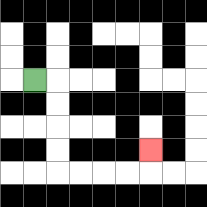{'start': '[1, 3]', 'end': '[6, 6]', 'path_directions': 'R,D,D,D,D,R,R,R,R,U', 'path_coordinates': '[[1, 3], [2, 3], [2, 4], [2, 5], [2, 6], [2, 7], [3, 7], [4, 7], [5, 7], [6, 7], [6, 6]]'}